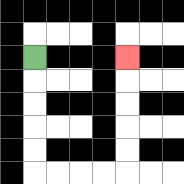{'start': '[1, 2]', 'end': '[5, 2]', 'path_directions': 'D,D,D,D,D,R,R,R,R,U,U,U,U,U', 'path_coordinates': '[[1, 2], [1, 3], [1, 4], [1, 5], [1, 6], [1, 7], [2, 7], [3, 7], [4, 7], [5, 7], [5, 6], [5, 5], [5, 4], [5, 3], [5, 2]]'}